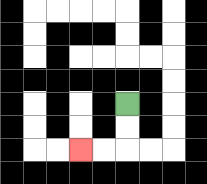{'start': '[5, 4]', 'end': '[3, 6]', 'path_directions': 'D,D,L,L', 'path_coordinates': '[[5, 4], [5, 5], [5, 6], [4, 6], [3, 6]]'}